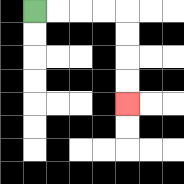{'start': '[1, 0]', 'end': '[5, 4]', 'path_directions': 'R,R,R,R,D,D,D,D', 'path_coordinates': '[[1, 0], [2, 0], [3, 0], [4, 0], [5, 0], [5, 1], [5, 2], [5, 3], [5, 4]]'}